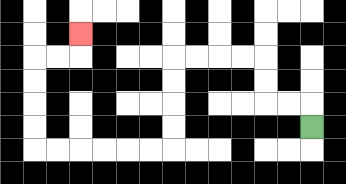{'start': '[13, 5]', 'end': '[3, 1]', 'path_directions': 'U,L,L,U,U,L,L,L,L,D,D,D,D,L,L,L,L,L,L,U,U,U,U,R,R,U', 'path_coordinates': '[[13, 5], [13, 4], [12, 4], [11, 4], [11, 3], [11, 2], [10, 2], [9, 2], [8, 2], [7, 2], [7, 3], [7, 4], [7, 5], [7, 6], [6, 6], [5, 6], [4, 6], [3, 6], [2, 6], [1, 6], [1, 5], [1, 4], [1, 3], [1, 2], [2, 2], [3, 2], [3, 1]]'}